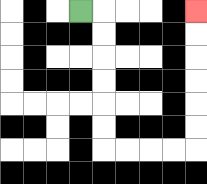{'start': '[3, 0]', 'end': '[8, 0]', 'path_directions': 'R,D,D,D,D,D,D,R,R,R,R,U,U,U,U,U,U', 'path_coordinates': '[[3, 0], [4, 0], [4, 1], [4, 2], [4, 3], [4, 4], [4, 5], [4, 6], [5, 6], [6, 6], [7, 6], [8, 6], [8, 5], [8, 4], [8, 3], [8, 2], [8, 1], [8, 0]]'}